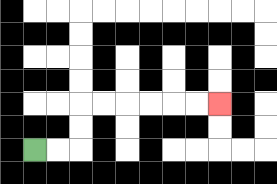{'start': '[1, 6]', 'end': '[9, 4]', 'path_directions': 'R,R,U,U,R,R,R,R,R,R', 'path_coordinates': '[[1, 6], [2, 6], [3, 6], [3, 5], [3, 4], [4, 4], [5, 4], [6, 4], [7, 4], [8, 4], [9, 4]]'}